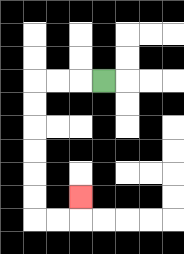{'start': '[4, 3]', 'end': '[3, 8]', 'path_directions': 'L,L,L,D,D,D,D,D,D,R,R,U', 'path_coordinates': '[[4, 3], [3, 3], [2, 3], [1, 3], [1, 4], [1, 5], [1, 6], [1, 7], [1, 8], [1, 9], [2, 9], [3, 9], [3, 8]]'}